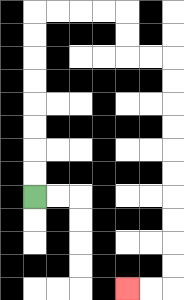{'start': '[1, 8]', 'end': '[5, 12]', 'path_directions': 'U,U,U,U,U,U,U,U,R,R,R,R,D,D,R,R,D,D,D,D,D,D,D,D,D,D,L,L', 'path_coordinates': '[[1, 8], [1, 7], [1, 6], [1, 5], [1, 4], [1, 3], [1, 2], [1, 1], [1, 0], [2, 0], [3, 0], [4, 0], [5, 0], [5, 1], [5, 2], [6, 2], [7, 2], [7, 3], [7, 4], [7, 5], [7, 6], [7, 7], [7, 8], [7, 9], [7, 10], [7, 11], [7, 12], [6, 12], [5, 12]]'}